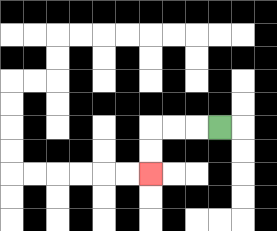{'start': '[9, 5]', 'end': '[6, 7]', 'path_directions': 'L,L,L,D,D', 'path_coordinates': '[[9, 5], [8, 5], [7, 5], [6, 5], [6, 6], [6, 7]]'}